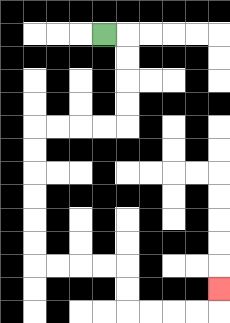{'start': '[4, 1]', 'end': '[9, 12]', 'path_directions': 'R,D,D,D,D,L,L,L,L,D,D,D,D,D,D,R,R,R,R,D,D,R,R,R,R,U', 'path_coordinates': '[[4, 1], [5, 1], [5, 2], [5, 3], [5, 4], [5, 5], [4, 5], [3, 5], [2, 5], [1, 5], [1, 6], [1, 7], [1, 8], [1, 9], [1, 10], [1, 11], [2, 11], [3, 11], [4, 11], [5, 11], [5, 12], [5, 13], [6, 13], [7, 13], [8, 13], [9, 13], [9, 12]]'}